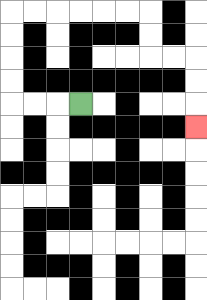{'start': '[3, 4]', 'end': '[8, 5]', 'path_directions': 'L,L,L,U,U,U,U,R,R,R,R,R,R,D,D,R,R,D,D,D', 'path_coordinates': '[[3, 4], [2, 4], [1, 4], [0, 4], [0, 3], [0, 2], [0, 1], [0, 0], [1, 0], [2, 0], [3, 0], [4, 0], [5, 0], [6, 0], [6, 1], [6, 2], [7, 2], [8, 2], [8, 3], [8, 4], [8, 5]]'}